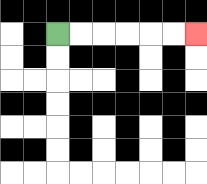{'start': '[2, 1]', 'end': '[8, 1]', 'path_directions': 'R,R,R,R,R,R', 'path_coordinates': '[[2, 1], [3, 1], [4, 1], [5, 1], [6, 1], [7, 1], [8, 1]]'}